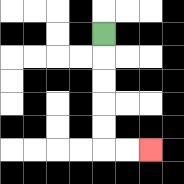{'start': '[4, 1]', 'end': '[6, 6]', 'path_directions': 'D,D,D,D,D,R,R', 'path_coordinates': '[[4, 1], [4, 2], [4, 3], [4, 4], [4, 5], [4, 6], [5, 6], [6, 6]]'}